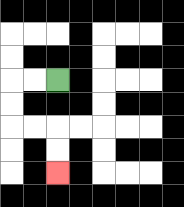{'start': '[2, 3]', 'end': '[2, 7]', 'path_directions': 'L,L,D,D,R,R,D,D', 'path_coordinates': '[[2, 3], [1, 3], [0, 3], [0, 4], [0, 5], [1, 5], [2, 5], [2, 6], [2, 7]]'}